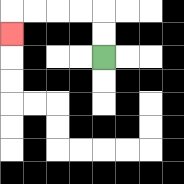{'start': '[4, 2]', 'end': '[0, 1]', 'path_directions': 'U,U,L,L,L,L,D', 'path_coordinates': '[[4, 2], [4, 1], [4, 0], [3, 0], [2, 0], [1, 0], [0, 0], [0, 1]]'}